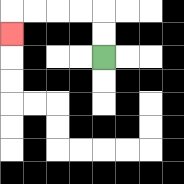{'start': '[4, 2]', 'end': '[0, 1]', 'path_directions': 'U,U,L,L,L,L,D', 'path_coordinates': '[[4, 2], [4, 1], [4, 0], [3, 0], [2, 0], [1, 0], [0, 0], [0, 1]]'}